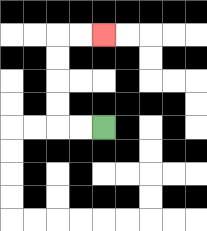{'start': '[4, 5]', 'end': '[4, 1]', 'path_directions': 'L,L,U,U,U,U,R,R', 'path_coordinates': '[[4, 5], [3, 5], [2, 5], [2, 4], [2, 3], [2, 2], [2, 1], [3, 1], [4, 1]]'}